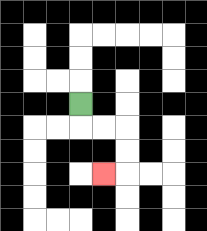{'start': '[3, 4]', 'end': '[4, 7]', 'path_directions': 'D,R,R,D,D,L', 'path_coordinates': '[[3, 4], [3, 5], [4, 5], [5, 5], [5, 6], [5, 7], [4, 7]]'}